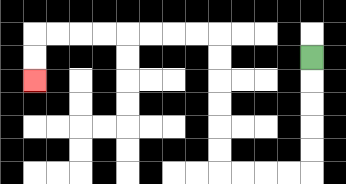{'start': '[13, 2]', 'end': '[1, 3]', 'path_directions': 'D,D,D,D,D,L,L,L,L,U,U,U,U,U,U,L,L,L,L,L,L,L,L,D,D', 'path_coordinates': '[[13, 2], [13, 3], [13, 4], [13, 5], [13, 6], [13, 7], [12, 7], [11, 7], [10, 7], [9, 7], [9, 6], [9, 5], [9, 4], [9, 3], [9, 2], [9, 1], [8, 1], [7, 1], [6, 1], [5, 1], [4, 1], [3, 1], [2, 1], [1, 1], [1, 2], [1, 3]]'}